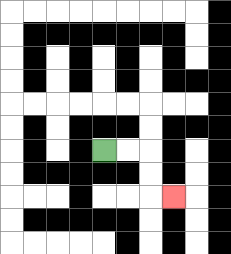{'start': '[4, 6]', 'end': '[7, 8]', 'path_directions': 'R,R,D,D,R', 'path_coordinates': '[[4, 6], [5, 6], [6, 6], [6, 7], [6, 8], [7, 8]]'}